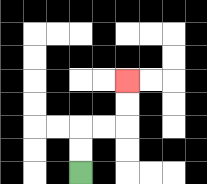{'start': '[3, 7]', 'end': '[5, 3]', 'path_directions': 'U,U,R,R,U,U', 'path_coordinates': '[[3, 7], [3, 6], [3, 5], [4, 5], [5, 5], [5, 4], [5, 3]]'}